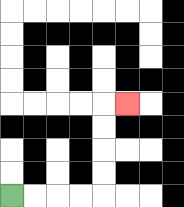{'start': '[0, 8]', 'end': '[5, 4]', 'path_directions': 'R,R,R,R,U,U,U,U,R', 'path_coordinates': '[[0, 8], [1, 8], [2, 8], [3, 8], [4, 8], [4, 7], [4, 6], [4, 5], [4, 4], [5, 4]]'}